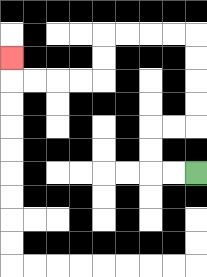{'start': '[8, 7]', 'end': '[0, 2]', 'path_directions': 'L,L,U,U,R,R,U,U,U,U,L,L,L,L,D,D,L,L,L,L,U', 'path_coordinates': '[[8, 7], [7, 7], [6, 7], [6, 6], [6, 5], [7, 5], [8, 5], [8, 4], [8, 3], [8, 2], [8, 1], [7, 1], [6, 1], [5, 1], [4, 1], [4, 2], [4, 3], [3, 3], [2, 3], [1, 3], [0, 3], [0, 2]]'}